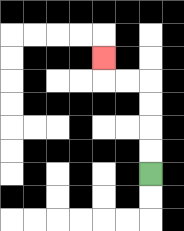{'start': '[6, 7]', 'end': '[4, 2]', 'path_directions': 'U,U,U,U,L,L,U', 'path_coordinates': '[[6, 7], [6, 6], [6, 5], [6, 4], [6, 3], [5, 3], [4, 3], [4, 2]]'}